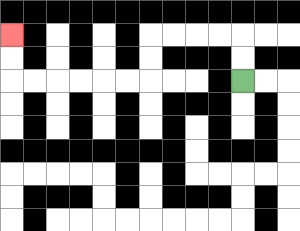{'start': '[10, 3]', 'end': '[0, 1]', 'path_directions': 'U,U,L,L,L,L,D,D,L,L,L,L,L,L,U,U', 'path_coordinates': '[[10, 3], [10, 2], [10, 1], [9, 1], [8, 1], [7, 1], [6, 1], [6, 2], [6, 3], [5, 3], [4, 3], [3, 3], [2, 3], [1, 3], [0, 3], [0, 2], [0, 1]]'}